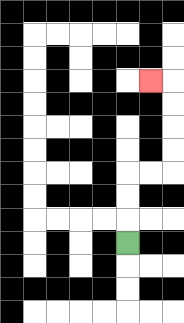{'start': '[5, 10]', 'end': '[6, 3]', 'path_directions': 'U,U,U,R,R,U,U,U,U,L', 'path_coordinates': '[[5, 10], [5, 9], [5, 8], [5, 7], [6, 7], [7, 7], [7, 6], [7, 5], [7, 4], [7, 3], [6, 3]]'}